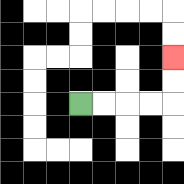{'start': '[3, 4]', 'end': '[7, 2]', 'path_directions': 'R,R,R,R,U,U', 'path_coordinates': '[[3, 4], [4, 4], [5, 4], [6, 4], [7, 4], [7, 3], [7, 2]]'}